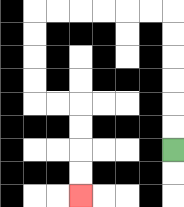{'start': '[7, 6]', 'end': '[3, 8]', 'path_directions': 'U,U,U,U,U,U,L,L,L,L,L,L,D,D,D,D,R,R,D,D,D,D', 'path_coordinates': '[[7, 6], [7, 5], [7, 4], [7, 3], [7, 2], [7, 1], [7, 0], [6, 0], [5, 0], [4, 0], [3, 0], [2, 0], [1, 0], [1, 1], [1, 2], [1, 3], [1, 4], [2, 4], [3, 4], [3, 5], [3, 6], [3, 7], [3, 8]]'}